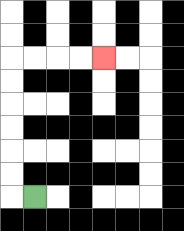{'start': '[1, 8]', 'end': '[4, 2]', 'path_directions': 'L,U,U,U,U,U,U,R,R,R,R', 'path_coordinates': '[[1, 8], [0, 8], [0, 7], [0, 6], [0, 5], [0, 4], [0, 3], [0, 2], [1, 2], [2, 2], [3, 2], [4, 2]]'}